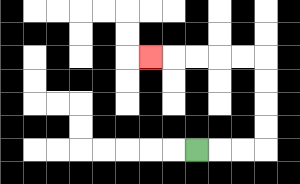{'start': '[8, 6]', 'end': '[6, 2]', 'path_directions': 'R,R,R,U,U,U,U,L,L,L,L,L', 'path_coordinates': '[[8, 6], [9, 6], [10, 6], [11, 6], [11, 5], [11, 4], [11, 3], [11, 2], [10, 2], [9, 2], [8, 2], [7, 2], [6, 2]]'}